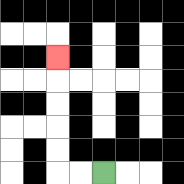{'start': '[4, 7]', 'end': '[2, 2]', 'path_directions': 'L,L,U,U,U,U,U', 'path_coordinates': '[[4, 7], [3, 7], [2, 7], [2, 6], [2, 5], [2, 4], [2, 3], [2, 2]]'}